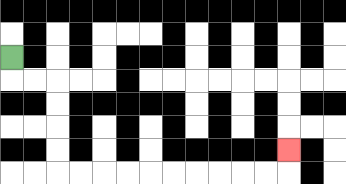{'start': '[0, 2]', 'end': '[12, 6]', 'path_directions': 'D,R,R,D,D,D,D,R,R,R,R,R,R,R,R,R,R,U', 'path_coordinates': '[[0, 2], [0, 3], [1, 3], [2, 3], [2, 4], [2, 5], [2, 6], [2, 7], [3, 7], [4, 7], [5, 7], [6, 7], [7, 7], [8, 7], [9, 7], [10, 7], [11, 7], [12, 7], [12, 6]]'}